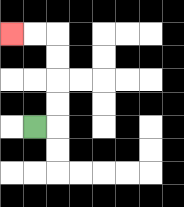{'start': '[1, 5]', 'end': '[0, 1]', 'path_directions': 'R,U,U,U,U,L,L', 'path_coordinates': '[[1, 5], [2, 5], [2, 4], [2, 3], [2, 2], [2, 1], [1, 1], [0, 1]]'}